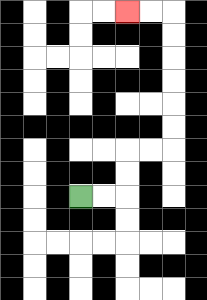{'start': '[3, 8]', 'end': '[5, 0]', 'path_directions': 'R,R,U,U,R,R,U,U,U,U,U,U,L,L', 'path_coordinates': '[[3, 8], [4, 8], [5, 8], [5, 7], [5, 6], [6, 6], [7, 6], [7, 5], [7, 4], [7, 3], [7, 2], [7, 1], [7, 0], [6, 0], [5, 0]]'}